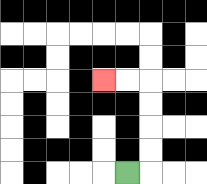{'start': '[5, 7]', 'end': '[4, 3]', 'path_directions': 'R,U,U,U,U,L,L', 'path_coordinates': '[[5, 7], [6, 7], [6, 6], [6, 5], [6, 4], [6, 3], [5, 3], [4, 3]]'}